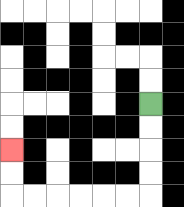{'start': '[6, 4]', 'end': '[0, 6]', 'path_directions': 'D,D,D,D,L,L,L,L,L,L,U,U', 'path_coordinates': '[[6, 4], [6, 5], [6, 6], [6, 7], [6, 8], [5, 8], [4, 8], [3, 8], [2, 8], [1, 8], [0, 8], [0, 7], [0, 6]]'}